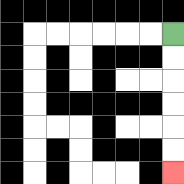{'start': '[7, 1]', 'end': '[7, 7]', 'path_directions': 'D,D,D,D,D,D', 'path_coordinates': '[[7, 1], [7, 2], [7, 3], [7, 4], [7, 5], [7, 6], [7, 7]]'}